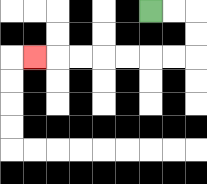{'start': '[6, 0]', 'end': '[1, 2]', 'path_directions': 'R,R,D,D,L,L,L,L,L,L,L', 'path_coordinates': '[[6, 0], [7, 0], [8, 0], [8, 1], [8, 2], [7, 2], [6, 2], [5, 2], [4, 2], [3, 2], [2, 2], [1, 2]]'}